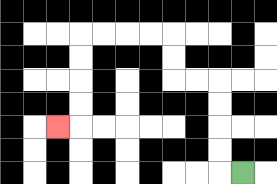{'start': '[10, 7]', 'end': '[2, 5]', 'path_directions': 'L,U,U,U,U,L,L,U,U,L,L,L,L,D,D,D,D,L', 'path_coordinates': '[[10, 7], [9, 7], [9, 6], [9, 5], [9, 4], [9, 3], [8, 3], [7, 3], [7, 2], [7, 1], [6, 1], [5, 1], [4, 1], [3, 1], [3, 2], [3, 3], [3, 4], [3, 5], [2, 5]]'}